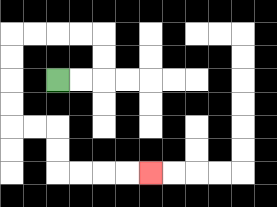{'start': '[2, 3]', 'end': '[6, 7]', 'path_directions': 'R,R,U,U,L,L,L,L,D,D,D,D,R,R,D,D,R,R,R,R', 'path_coordinates': '[[2, 3], [3, 3], [4, 3], [4, 2], [4, 1], [3, 1], [2, 1], [1, 1], [0, 1], [0, 2], [0, 3], [0, 4], [0, 5], [1, 5], [2, 5], [2, 6], [2, 7], [3, 7], [4, 7], [5, 7], [6, 7]]'}